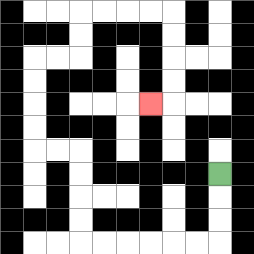{'start': '[9, 7]', 'end': '[6, 4]', 'path_directions': 'D,D,D,L,L,L,L,L,L,U,U,U,U,L,L,U,U,U,U,R,R,U,U,R,R,R,R,D,D,D,D,L', 'path_coordinates': '[[9, 7], [9, 8], [9, 9], [9, 10], [8, 10], [7, 10], [6, 10], [5, 10], [4, 10], [3, 10], [3, 9], [3, 8], [3, 7], [3, 6], [2, 6], [1, 6], [1, 5], [1, 4], [1, 3], [1, 2], [2, 2], [3, 2], [3, 1], [3, 0], [4, 0], [5, 0], [6, 0], [7, 0], [7, 1], [7, 2], [7, 3], [7, 4], [6, 4]]'}